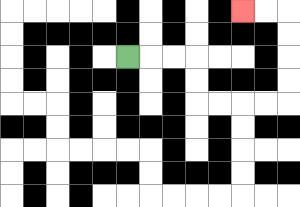{'start': '[5, 2]', 'end': '[10, 0]', 'path_directions': 'R,R,R,D,D,R,R,R,R,U,U,U,U,L,L', 'path_coordinates': '[[5, 2], [6, 2], [7, 2], [8, 2], [8, 3], [8, 4], [9, 4], [10, 4], [11, 4], [12, 4], [12, 3], [12, 2], [12, 1], [12, 0], [11, 0], [10, 0]]'}